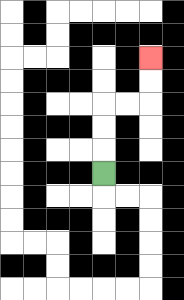{'start': '[4, 7]', 'end': '[6, 2]', 'path_directions': 'U,U,U,R,R,U,U', 'path_coordinates': '[[4, 7], [4, 6], [4, 5], [4, 4], [5, 4], [6, 4], [6, 3], [6, 2]]'}